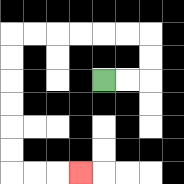{'start': '[4, 3]', 'end': '[3, 7]', 'path_directions': 'R,R,U,U,L,L,L,L,L,L,D,D,D,D,D,D,R,R,R', 'path_coordinates': '[[4, 3], [5, 3], [6, 3], [6, 2], [6, 1], [5, 1], [4, 1], [3, 1], [2, 1], [1, 1], [0, 1], [0, 2], [0, 3], [0, 4], [0, 5], [0, 6], [0, 7], [1, 7], [2, 7], [3, 7]]'}